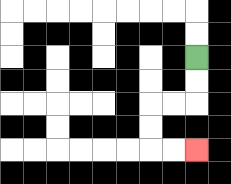{'start': '[8, 2]', 'end': '[8, 6]', 'path_directions': 'D,D,L,L,D,D,R,R', 'path_coordinates': '[[8, 2], [8, 3], [8, 4], [7, 4], [6, 4], [6, 5], [6, 6], [7, 6], [8, 6]]'}